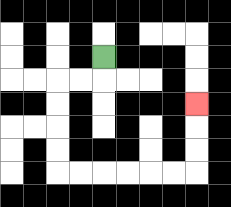{'start': '[4, 2]', 'end': '[8, 4]', 'path_directions': 'D,L,L,D,D,D,D,R,R,R,R,R,R,U,U,U', 'path_coordinates': '[[4, 2], [4, 3], [3, 3], [2, 3], [2, 4], [2, 5], [2, 6], [2, 7], [3, 7], [4, 7], [5, 7], [6, 7], [7, 7], [8, 7], [8, 6], [8, 5], [8, 4]]'}